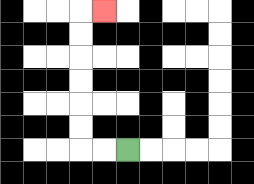{'start': '[5, 6]', 'end': '[4, 0]', 'path_directions': 'L,L,U,U,U,U,U,U,R', 'path_coordinates': '[[5, 6], [4, 6], [3, 6], [3, 5], [3, 4], [3, 3], [3, 2], [3, 1], [3, 0], [4, 0]]'}